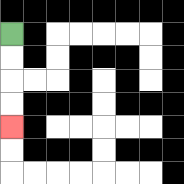{'start': '[0, 1]', 'end': '[0, 5]', 'path_directions': 'D,D,D,D', 'path_coordinates': '[[0, 1], [0, 2], [0, 3], [0, 4], [0, 5]]'}